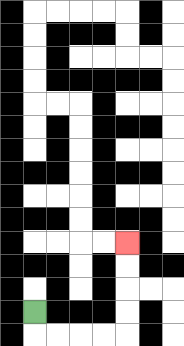{'start': '[1, 13]', 'end': '[5, 10]', 'path_directions': 'D,R,R,R,R,U,U,U,U', 'path_coordinates': '[[1, 13], [1, 14], [2, 14], [3, 14], [4, 14], [5, 14], [5, 13], [5, 12], [5, 11], [5, 10]]'}